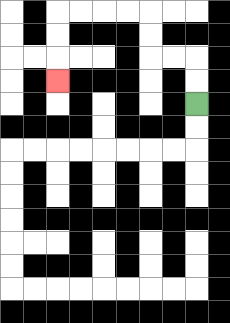{'start': '[8, 4]', 'end': '[2, 3]', 'path_directions': 'U,U,L,L,U,U,L,L,L,L,D,D,D', 'path_coordinates': '[[8, 4], [8, 3], [8, 2], [7, 2], [6, 2], [6, 1], [6, 0], [5, 0], [4, 0], [3, 0], [2, 0], [2, 1], [2, 2], [2, 3]]'}